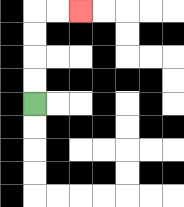{'start': '[1, 4]', 'end': '[3, 0]', 'path_directions': 'U,U,U,U,R,R', 'path_coordinates': '[[1, 4], [1, 3], [1, 2], [1, 1], [1, 0], [2, 0], [3, 0]]'}